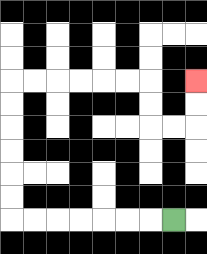{'start': '[7, 9]', 'end': '[8, 3]', 'path_directions': 'L,L,L,L,L,L,L,U,U,U,U,U,U,R,R,R,R,R,R,D,D,R,R,U,U', 'path_coordinates': '[[7, 9], [6, 9], [5, 9], [4, 9], [3, 9], [2, 9], [1, 9], [0, 9], [0, 8], [0, 7], [0, 6], [0, 5], [0, 4], [0, 3], [1, 3], [2, 3], [3, 3], [4, 3], [5, 3], [6, 3], [6, 4], [6, 5], [7, 5], [8, 5], [8, 4], [8, 3]]'}